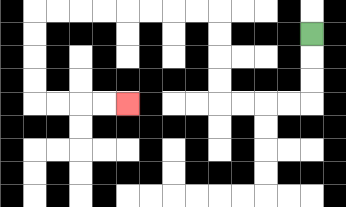{'start': '[13, 1]', 'end': '[5, 4]', 'path_directions': 'D,D,D,L,L,L,L,U,U,U,U,L,L,L,L,L,L,L,L,D,D,D,D,R,R,R,R', 'path_coordinates': '[[13, 1], [13, 2], [13, 3], [13, 4], [12, 4], [11, 4], [10, 4], [9, 4], [9, 3], [9, 2], [9, 1], [9, 0], [8, 0], [7, 0], [6, 0], [5, 0], [4, 0], [3, 0], [2, 0], [1, 0], [1, 1], [1, 2], [1, 3], [1, 4], [2, 4], [3, 4], [4, 4], [5, 4]]'}